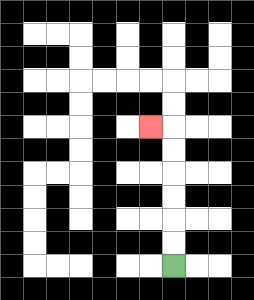{'start': '[7, 11]', 'end': '[6, 5]', 'path_directions': 'U,U,U,U,U,U,L', 'path_coordinates': '[[7, 11], [7, 10], [7, 9], [7, 8], [7, 7], [7, 6], [7, 5], [6, 5]]'}